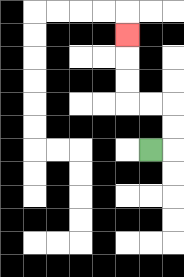{'start': '[6, 6]', 'end': '[5, 1]', 'path_directions': 'R,U,U,L,L,U,U,U', 'path_coordinates': '[[6, 6], [7, 6], [7, 5], [7, 4], [6, 4], [5, 4], [5, 3], [5, 2], [5, 1]]'}